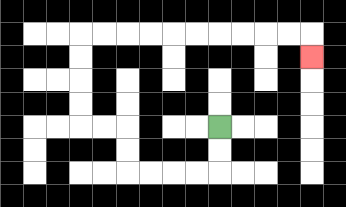{'start': '[9, 5]', 'end': '[13, 2]', 'path_directions': 'D,D,L,L,L,L,U,U,L,L,U,U,U,U,R,R,R,R,R,R,R,R,R,R,D', 'path_coordinates': '[[9, 5], [9, 6], [9, 7], [8, 7], [7, 7], [6, 7], [5, 7], [5, 6], [5, 5], [4, 5], [3, 5], [3, 4], [3, 3], [3, 2], [3, 1], [4, 1], [5, 1], [6, 1], [7, 1], [8, 1], [9, 1], [10, 1], [11, 1], [12, 1], [13, 1], [13, 2]]'}